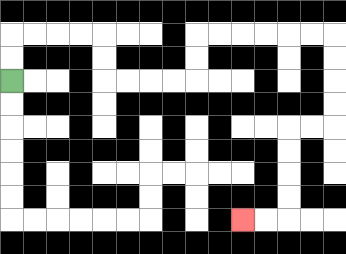{'start': '[0, 3]', 'end': '[10, 9]', 'path_directions': 'U,U,R,R,R,R,D,D,R,R,R,R,U,U,R,R,R,R,R,R,D,D,D,D,L,L,D,D,D,D,L,L', 'path_coordinates': '[[0, 3], [0, 2], [0, 1], [1, 1], [2, 1], [3, 1], [4, 1], [4, 2], [4, 3], [5, 3], [6, 3], [7, 3], [8, 3], [8, 2], [8, 1], [9, 1], [10, 1], [11, 1], [12, 1], [13, 1], [14, 1], [14, 2], [14, 3], [14, 4], [14, 5], [13, 5], [12, 5], [12, 6], [12, 7], [12, 8], [12, 9], [11, 9], [10, 9]]'}